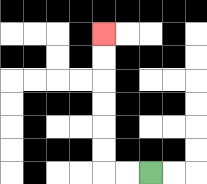{'start': '[6, 7]', 'end': '[4, 1]', 'path_directions': 'L,L,U,U,U,U,U,U', 'path_coordinates': '[[6, 7], [5, 7], [4, 7], [4, 6], [4, 5], [4, 4], [4, 3], [4, 2], [4, 1]]'}